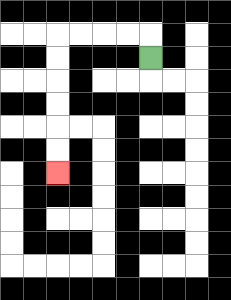{'start': '[6, 2]', 'end': '[2, 7]', 'path_directions': 'U,L,L,L,L,D,D,D,D,D,D', 'path_coordinates': '[[6, 2], [6, 1], [5, 1], [4, 1], [3, 1], [2, 1], [2, 2], [2, 3], [2, 4], [2, 5], [2, 6], [2, 7]]'}